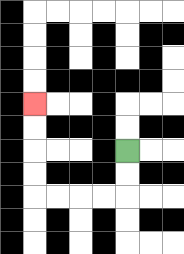{'start': '[5, 6]', 'end': '[1, 4]', 'path_directions': 'D,D,L,L,L,L,U,U,U,U', 'path_coordinates': '[[5, 6], [5, 7], [5, 8], [4, 8], [3, 8], [2, 8], [1, 8], [1, 7], [1, 6], [1, 5], [1, 4]]'}